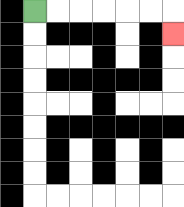{'start': '[1, 0]', 'end': '[7, 1]', 'path_directions': 'R,R,R,R,R,R,D', 'path_coordinates': '[[1, 0], [2, 0], [3, 0], [4, 0], [5, 0], [6, 0], [7, 0], [7, 1]]'}